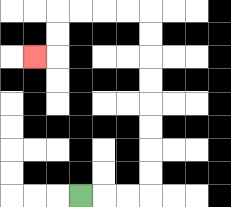{'start': '[3, 8]', 'end': '[1, 2]', 'path_directions': 'R,R,R,U,U,U,U,U,U,U,U,L,L,L,L,D,D,L', 'path_coordinates': '[[3, 8], [4, 8], [5, 8], [6, 8], [6, 7], [6, 6], [6, 5], [6, 4], [6, 3], [6, 2], [6, 1], [6, 0], [5, 0], [4, 0], [3, 0], [2, 0], [2, 1], [2, 2], [1, 2]]'}